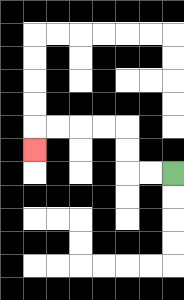{'start': '[7, 7]', 'end': '[1, 6]', 'path_directions': 'L,L,U,U,L,L,L,L,D', 'path_coordinates': '[[7, 7], [6, 7], [5, 7], [5, 6], [5, 5], [4, 5], [3, 5], [2, 5], [1, 5], [1, 6]]'}